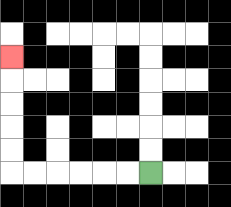{'start': '[6, 7]', 'end': '[0, 2]', 'path_directions': 'L,L,L,L,L,L,U,U,U,U,U', 'path_coordinates': '[[6, 7], [5, 7], [4, 7], [3, 7], [2, 7], [1, 7], [0, 7], [0, 6], [0, 5], [0, 4], [0, 3], [0, 2]]'}